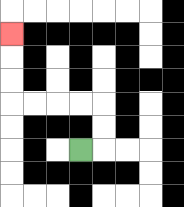{'start': '[3, 6]', 'end': '[0, 1]', 'path_directions': 'R,U,U,L,L,L,L,U,U,U', 'path_coordinates': '[[3, 6], [4, 6], [4, 5], [4, 4], [3, 4], [2, 4], [1, 4], [0, 4], [0, 3], [0, 2], [0, 1]]'}